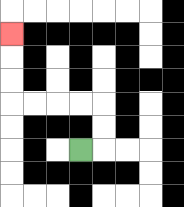{'start': '[3, 6]', 'end': '[0, 1]', 'path_directions': 'R,U,U,L,L,L,L,U,U,U', 'path_coordinates': '[[3, 6], [4, 6], [4, 5], [4, 4], [3, 4], [2, 4], [1, 4], [0, 4], [0, 3], [0, 2], [0, 1]]'}